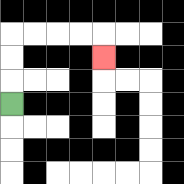{'start': '[0, 4]', 'end': '[4, 2]', 'path_directions': 'U,U,U,R,R,R,R,D', 'path_coordinates': '[[0, 4], [0, 3], [0, 2], [0, 1], [1, 1], [2, 1], [3, 1], [4, 1], [4, 2]]'}